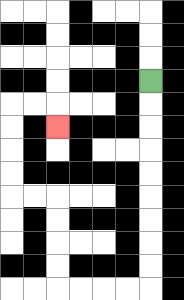{'start': '[6, 3]', 'end': '[2, 5]', 'path_directions': 'D,D,D,D,D,D,D,D,D,L,L,L,L,U,U,U,U,L,L,U,U,U,U,R,R,D', 'path_coordinates': '[[6, 3], [6, 4], [6, 5], [6, 6], [6, 7], [6, 8], [6, 9], [6, 10], [6, 11], [6, 12], [5, 12], [4, 12], [3, 12], [2, 12], [2, 11], [2, 10], [2, 9], [2, 8], [1, 8], [0, 8], [0, 7], [0, 6], [0, 5], [0, 4], [1, 4], [2, 4], [2, 5]]'}